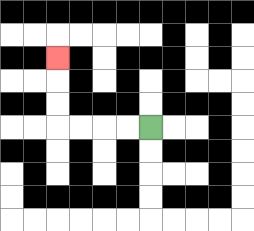{'start': '[6, 5]', 'end': '[2, 2]', 'path_directions': 'L,L,L,L,U,U,U', 'path_coordinates': '[[6, 5], [5, 5], [4, 5], [3, 5], [2, 5], [2, 4], [2, 3], [2, 2]]'}